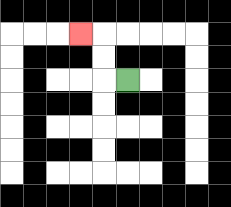{'start': '[5, 3]', 'end': '[3, 1]', 'path_directions': 'L,U,U,L', 'path_coordinates': '[[5, 3], [4, 3], [4, 2], [4, 1], [3, 1]]'}